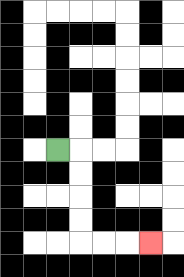{'start': '[2, 6]', 'end': '[6, 10]', 'path_directions': 'R,D,D,D,D,R,R,R', 'path_coordinates': '[[2, 6], [3, 6], [3, 7], [3, 8], [3, 9], [3, 10], [4, 10], [5, 10], [6, 10]]'}